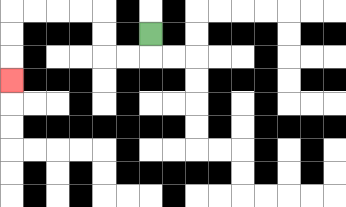{'start': '[6, 1]', 'end': '[0, 3]', 'path_directions': 'D,L,L,U,U,L,L,L,L,D,D,D', 'path_coordinates': '[[6, 1], [6, 2], [5, 2], [4, 2], [4, 1], [4, 0], [3, 0], [2, 0], [1, 0], [0, 0], [0, 1], [0, 2], [0, 3]]'}